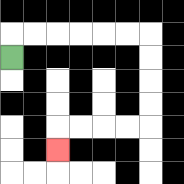{'start': '[0, 2]', 'end': '[2, 6]', 'path_directions': 'U,R,R,R,R,R,R,D,D,D,D,L,L,L,L,D', 'path_coordinates': '[[0, 2], [0, 1], [1, 1], [2, 1], [3, 1], [4, 1], [5, 1], [6, 1], [6, 2], [6, 3], [6, 4], [6, 5], [5, 5], [4, 5], [3, 5], [2, 5], [2, 6]]'}